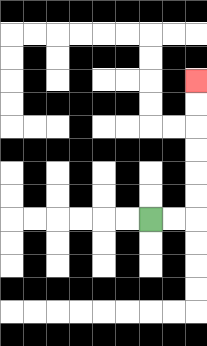{'start': '[6, 9]', 'end': '[8, 3]', 'path_directions': 'R,R,U,U,U,U,U,U', 'path_coordinates': '[[6, 9], [7, 9], [8, 9], [8, 8], [8, 7], [8, 6], [8, 5], [8, 4], [8, 3]]'}